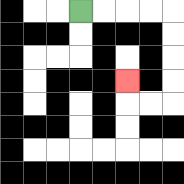{'start': '[3, 0]', 'end': '[5, 3]', 'path_directions': 'R,R,R,R,D,D,D,D,L,L,U', 'path_coordinates': '[[3, 0], [4, 0], [5, 0], [6, 0], [7, 0], [7, 1], [7, 2], [7, 3], [7, 4], [6, 4], [5, 4], [5, 3]]'}